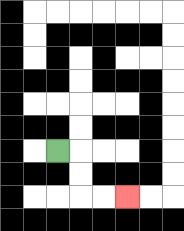{'start': '[2, 6]', 'end': '[5, 8]', 'path_directions': 'R,D,D,R,R', 'path_coordinates': '[[2, 6], [3, 6], [3, 7], [3, 8], [4, 8], [5, 8]]'}